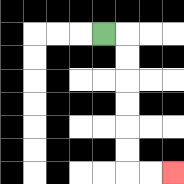{'start': '[4, 1]', 'end': '[7, 7]', 'path_directions': 'R,D,D,D,D,D,D,R,R', 'path_coordinates': '[[4, 1], [5, 1], [5, 2], [5, 3], [5, 4], [5, 5], [5, 6], [5, 7], [6, 7], [7, 7]]'}